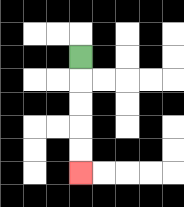{'start': '[3, 2]', 'end': '[3, 7]', 'path_directions': 'D,D,D,D,D', 'path_coordinates': '[[3, 2], [3, 3], [3, 4], [3, 5], [3, 6], [3, 7]]'}